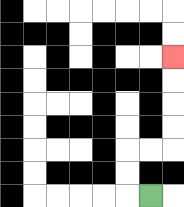{'start': '[6, 8]', 'end': '[7, 2]', 'path_directions': 'L,U,U,R,R,U,U,U,U', 'path_coordinates': '[[6, 8], [5, 8], [5, 7], [5, 6], [6, 6], [7, 6], [7, 5], [7, 4], [7, 3], [7, 2]]'}